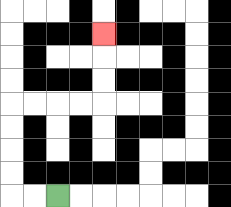{'start': '[2, 8]', 'end': '[4, 1]', 'path_directions': 'L,L,U,U,U,U,R,R,R,R,U,U,U', 'path_coordinates': '[[2, 8], [1, 8], [0, 8], [0, 7], [0, 6], [0, 5], [0, 4], [1, 4], [2, 4], [3, 4], [4, 4], [4, 3], [4, 2], [4, 1]]'}